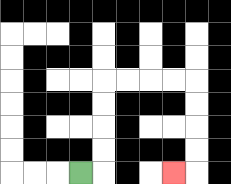{'start': '[3, 7]', 'end': '[7, 7]', 'path_directions': 'R,U,U,U,U,R,R,R,R,D,D,D,D,L', 'path_coordinates': '[[3, 7], [4, 7], [4, 6], [4, 5], [4, 4], [4, 3], [5, 3], [6, 3], [7, 3], [8, 3], [8, 4], [8, 5], [8, 6], [8, 7], [7, 7]]'}